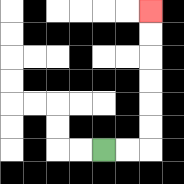{'start': '[4, 6]', 'end': '[6, 0]', 'path_directions': 'R,R,U,U,U,U,U,U', 'path_coordinates': '[[4, 6], [5, 6], [6, 6], [6, 5], [6, 4], [6, 3], [6, 2], [6, 1], [6, 0]]'}